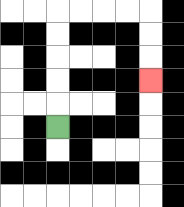{'start': '[2, 5]', 'end': '[6, 3]', 'path_directions': 'U,U,U,U,U,R,R,R,R,D,D,D', 'path_coordinates': '[[2, 5], [2, 4], [2, 3], [2, 2], [2, 1], [2, 0], [3, 0], [4, 0], [5, 0], [6, 0], [6, 1], [6, 2], [6, 3]]'}